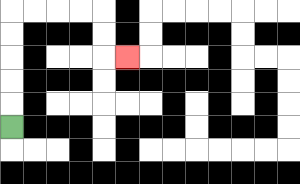{'start': '[0, 5]', 'end': '[5, 2]', 'path_directions': 'U,U,U,U,U,R,R,R,R,D,D,R', 'path_coordinates': '[[0, 5], [0, 4], [0, 3], [0, 2], [0, 1], [0, 0], [1, 0], [2, 0], [3, 0], [4, 0], [4, 1], [4, 2], [5, 2]]'}